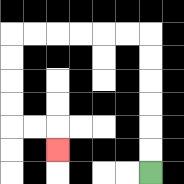{'start': '[6, 7]', 'end': '[2, 6]', 'path_directions': 'U,U,U,U,U,U,L,L,L,L,L,L,D,D,D,D,R,R,D', 'path_coordinates': '[[6, 7], [6, 6], [6, 5], [6, 4], [6, 3], [6, 2], [6, 1], [5, 1], [4, 1], [3, 1], [2, 1], [1, 1], [0, 1], [0, 2], [0, 3], [0, 4], [0, 5], [1, 5], [2, 5], [2, 6]]'}